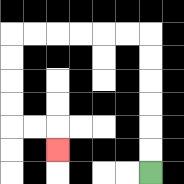{'start': '[6, 7]', 'end': '[2, 6]', 'path_directions': 'U,U,U,U,U,U,L,L,L,L,L,L,D,D,D,D,R,R,D', 'path_coordinates': '[[6, 7], [6, 6], [6, 5], [6, 4], [6, 3], [6, 2], [6, 1], [5, 1], [4, 1], [3, 1], [2, 1], [1, 1], [0, 1], [0, 2], [0, 3], [0, 4], [0, 5], [1, 5], [2, 5], [2, 6]]'}